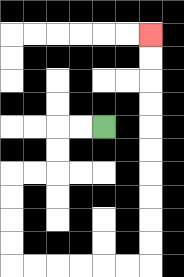{'start': '[4, 5]', 'end': '[6, 1]', 'path_directions': 'L,L,D,D,L,L,D,D,D,D,R,R,R,R,R,R,U,U,U,U,U,U,U,U,U,U', 'path_coordinates': '[[4, 5], [3, 5], [2, 5], [2, 6], [2, 7], [1, 7], [0, 7], [0, 8], [0, 9], [0, 10], [0, 11], [1, 11], [2, 11], [3, 11], [4, 11], [5, 11], [6, 11], [6, 10], [6, 9], [6, 8], [6, 7], [6, 6], [6, 5], [6, 4], [6, 3], [6, 2], [6, 1]]'}